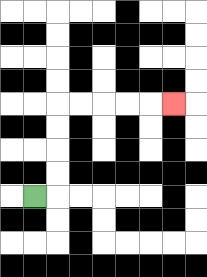{'start': '[1, 8]', 'end': '[7, 4]', 'path_directions': 'R,U,U,U,U,R,R,R,R,R', 'path_coordinates': '[[1, 8], [2, 8], [2, 7], [2, 6], [2, 5], [2, 4], [3, 4], [4, 4], [5, 4], [6, 4], [7, 4]]'}